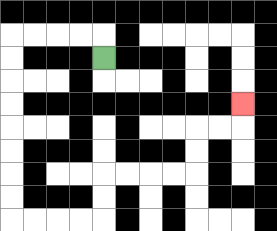{'start': '[4, 2]', 'end': '[10, 4]', 'path_directions': 'U,L,L,L,L,D,D,D,D,D,D,D,D,R,R,R,R,U,U,R,R,R,R,U,U,R,R,U', 'path_coordinates': '[[4, 2], [4, 1], [3, 1], [2, 1], [1, 1], [0, 1], [0, 2], [0, 3], [0, 4], [0, 5], [0, 6], [0, 7], [0, 8], [0, 9], [1, 9], [2, 9], [3, 9], [4, 9], [4, 8], [4, 7], [5, 7], [6, 7], [7, 7], [8, 7], [8, 6], [8, 5], [9, 5], [10, 5], [10, 4]]'}